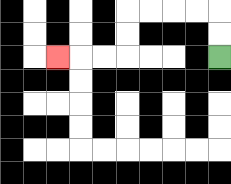{'start': '[9, 2]', 'end': '[2, 2]', 'path_directions': 'U,U,L,L,L,L,D,D,L,L,L', 'path_coordinates': '[[9, 2], [9, 1], [9, 0], [8, 0], [7, 0], [6, 0], [5, 0], [5, 1], [5, 2], [4, 2], [3, 2], [2, 2]]'}